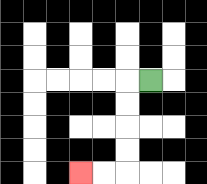{'start': '[6, 3]', 'end': '[3, 7]', 'path_directions': 'L,D,D,D,D,L,L', 'path_coordinates': '[[6, 3], [5, 3], [5, 4], [5, 5], [5, 6], [5, 7], [4, 7], [3, 7]]'}